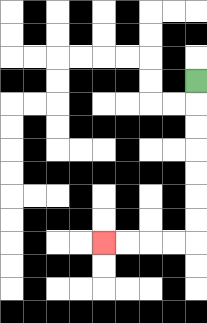{'start': '[8, 3]', 'end': '[4, 10]', 'path_directions': 'D,D,D,D,D,D,D,L,L,L,L', 'path_coordinates': '[[8, 3], [8, 4], [8, 5], [8, 6], [8, 7], [8, 8], [8, 9], [8, 10], [7, 10], [6, 10], [5, 10], [4, 10]]'}